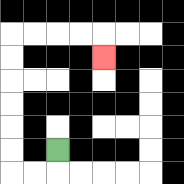{'start': '[2, 6]', 'end': '[4, 2]', 'path_directions': 'D,L,L,U,U,U,U,U,U,R,R,R,R,D', 'path_coordinates': '[[2, 6], [2, 7], [1, 7], [0, 7], [0, 6], [0, 5], [0, 4], [0, 3], [0, 2], [0, 1], [1, 1], [2, 1], [3, 1], [4, 1], [4, 2]]'}